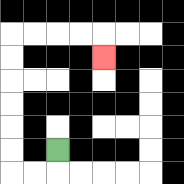{'start': '[2, 6]', 'end': '[4, 2]', 'path_directions': 'D,L,L,U,U,U,U,U,U,R,R,R,R,D', 'path_coordinates': '[[2, 6], [2, 7], [1, 7], [0, 7], [0, 6], [0, 5], [0, 4], [0, 3], [0, 2], [0, 1], [1, 1], [2, 1], [3, 1], [4, 1], [4, 2]]'}